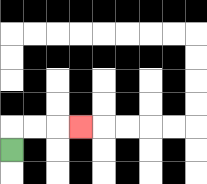{'start': '[0, 6]', 'end': '[3, 5]', 'path_directions': 'U,R,R,R', 'path_coordinates': '[[0, 6], [0, 5], [1, 5], [2, 5], [3, 5]]'}